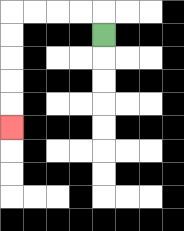{'start': '[4, 1]', 'end': '[0, 5]', 'path_directions': 'U,L,L,L,L,D,D,D,D,D', 'path_coordinates': '[[4, 1], [4, 0], [3, 0], [2, 0], [1, 0], [0, 0], [0, 1], [0, 2], [0, 3], [0, 4], [0, 5]]'}